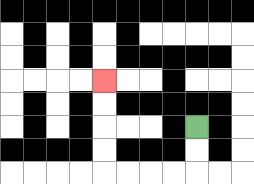{'start': '[8, 5]', 'end': '[4, 3]', 'path_directions': 'D,D,L,L,L,L,U,U,U,U', 'path_coordinates': '[[8, 5], [8, 6], [8, 7], [7, 7], [6, 7], [5, 7], [4, 7], [4, 6], [4, 5], [4, 4], [4, 3]]'}